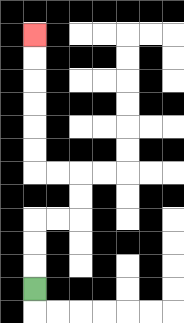{'start': '[1, 12]', 'end': '[1, 1]', 'path_directions': 'U,U,U,R,R,U,U,L,L,U,U,U,U,U,U', 'path_coordinates': '[[1, 12], [1, 11], [1, 10], [1, 9], [2, 9], [3, 9], [3, 8], [3, 7], [2, 7], [1, 7], [1, 6], [1, 5], [1, 4], [1, 3], [1, 2], [1, 1]]'}